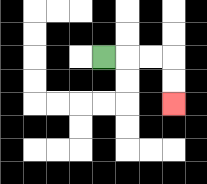{'start': '[4, 2]', 'end': '[7, 4]', 'path_directions': 'R,R,R,D,D', 'path_coordinates': '[[4, 2], [5, 2], [6, 2], [7, 2], [7, 3], [7, 4]]'}